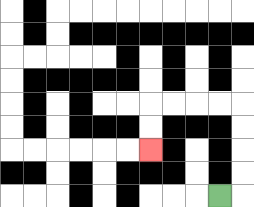{'start': '[9, 8]', 'end': '[6, 6]', 'path_directions': 'R,U,U,U,U,L,L,L,L,D,D', 'path_coordinates': '[[9, 8], [10, 8], [10, 7], [10, 6], [10, 5], [10, 4], [9, 4], [8, 4], [7, 4], [6, 4], [6, 5], [6, 6]]'}